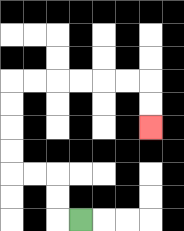{'start': '[3, 9]', 'end': '[6, 5]', 'path_directions': 'L,U,U,L,L,U,U,U,U,R,R,R,R,R,R,D,D', 'path_coordinates': '[[3, 9], [2, 9], [2, 8], [2, 7], [1, 7], [0, 7], [0, 6], [0, 5], [0, 4], [0, 3], [1, 3], [2, 3], [3, 3], [4, 3], [5, 3], [6, 3], [6, 4], [6, 5]]'}